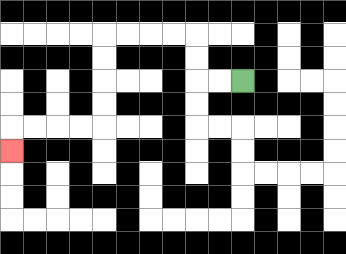{'start': '[10, 3]', 'end': '[0, 6]', 'path_directions': 'L,L,U,U,L,L,L,L,D,D,D,D,L,L,L,L,D', 'path_coordinates': '[[10, 3], [9, 3], [8, 3], [8, 2], [8, 1], [7, 1], [6, 1], [5, 1], [4, 1], [4, 2], [4, 3], [4, 4], [4, 5], [3, 5], [2, 5], [1, 5], [0, 5], [0, 6]]'}